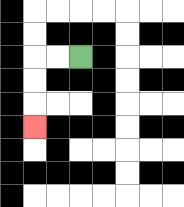{'start': '[3, 2]', 'end': '[1, 5]', 'path_directions': 'L,L,D,D,D', 'path_coordinates': '[[3, 2], [2, 2], [1, 2], [1, 3], [1, 4], [1, 5]]'}